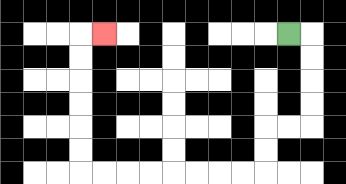{'start': '[12, 1]', 'end': '[4, 1]', 'path_directions': 'R,D,D,D,D,L,L,D,D,L,L,L,L,L,L,L,L,U,U,U,U,U,U,R', 'path_coordinates': '[[12, 1], [13, 1], [13, 2], [13, 3], [13, 4], [13, 5], [12, 5], [11, 5], [11, 6], [11, 7], [10, 7], [9, 7], [8, 7], [7, 7], [6, 7], [5, 7], [4, 7], [3, 7], [3, 6], [3, 5], [3, 4], [3, 3], [3, 2], [3, 1], [4, 1]]'}